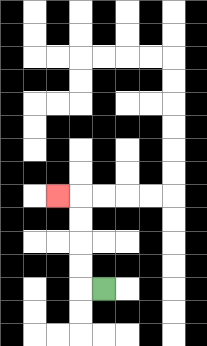{'start': '[4, 12]', 'end': '[2, 8]', 'path_directions': 'L,U,U,U,U,L', 'path_coordinates': '[[4, 12], [3, 12], [3, 11], [3, 10], [3, 9], [3, 8], [2, 8]]'}